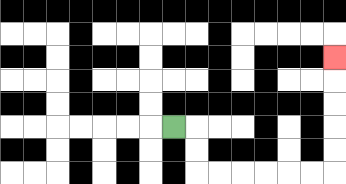{'start': '[7, 5]', 'end': '[14, 2]', 'path_directions': 'R,D,D,R,R,R,R,R,R,U,U,U,U,U', 'path_coordinates': '[[7, 5], [8, 5], [8, 6], [8, 7], [9, 7], [10, 7], [11, 7], [12, 7], [13, 7], [14, 7], [14, 6], [14, 5], [14, 4], [14, 3], [14, 2]]'}